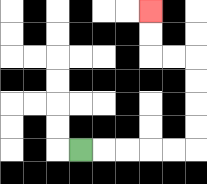{'start': '[3, 6]', 'end': '[6, 0]', 'path_directions': 'R,R,R,R,R,U,U,U,U,L,L,U,U', 'path_coordinates': '[[3, 6], [4, 6], [5, 6], [6, 6], [7, 6], [8, 6], [8, 5], [8, 4], [8, 3], [8, 2], [7, 2], [6, 2], [6, 1], [6, 0]]'}